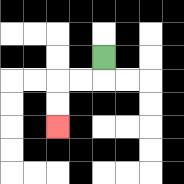{'start': '[4, 2]', 'end': '[2, 5]', 'path_directions': 'D,L,L,D,D', 'path_coordinates': '[[4, 2], [4, 3], [3, 3], [2, 3], [2, 4], [2, 5]]'}